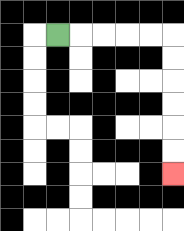{'start': '[2, 1]', 'end': '[7, 7]', 'path_directions': 'R,R,R,R,R,D,D,D,D,D,D', 'path_coordinates': '[[2, 1], [3, 1], [4, 1], [5, 1], [6, 1], [7, 1], [7, 2], [7, 3], [7, 4], [7, 5], [7, 6], [7, 7]]'}